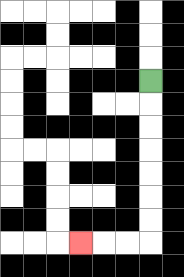{'start': '[6, 3]', 'end': '[3, 10]', 'path_directions': 'D,D,D,D,D,D,D,L,L,L', 'path_coordinates': '[[6, 3], [6, 4], [6, 5], [6, 6], [6, 7], [6, 8], [6, 9], [6, 10], [5, 10], [4, 10], [3, 10]]'}